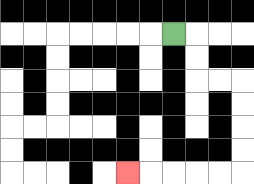{'start': '[7, 1]', 'end': '[5, 7]', 'path_directions': 'R,D,D,R,R,D,D,D,D,L,L,L,L,L', 'path_coordinates': '[[7, 1], [8, 1], [8, 2], [8, 3], [9, 3], [10, 3], [10, 4], [10, 5], [10, 6], [10, 7], [9, 7], [8, 7], [7, 7], [6, 7], [5, 7]]'}